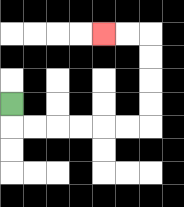{'start': '[0, 4]', 'end': '[4, 1]', 'path_directions': 'D,R,R,R,R,R,R,U,U,U,U,L,L', 'path_coordinates': '[[0, 4], [0, 5], [1, 5], [2, 5], [3, 5], [4, 5], [5, 5], [6, 5], [6, 4], [6, 3], [6, 2], [6, 1], [5, 1], [4, 1]]'}